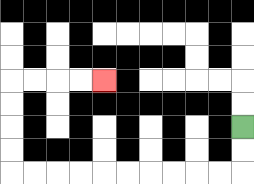{'start': '[10, 5]', 'end': '[4, 3]', 'path_directions': 'D,D,L,L,L,L,L,L,L,L,L,L,U,U,U,U,R,R,R,R', 'path_coordinates': '[[10, 5], [10, 6], [10, 7], [9, 7], [8, 7], [7, 7], [6, 7], [5, 7], [4, 7], [3, 7], [2, 7], [1, 7], [0, 7], [0, 6], [0, 5], [0, 4], [0, 3], [1, 3], [2, 3], [3, 3], [4, 3]]'}